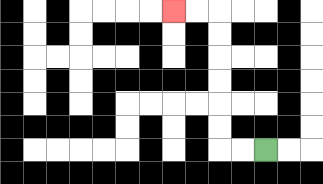{'start': '[11, 6]', 'end': '[7, 0]', 'path_directions': 'L,L,U,U,U,U,U,U,L,L', 'path_coordinates': '[[11, 6], [10, 6], [9, 6], [9, 5], [9, 4], [9, 3], [9, 2], [9, 1], [9, 0], [8, 0], [7, 0]]'}